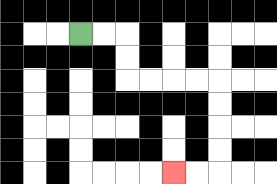{'start': '[3, 1]', 'end': '[7, 7]', 'path_directions': 'R,R,D,D,R,R,R,R,D,D,D,D,L,L', 'path_coordinates': '[[3, 1], [4, 1], [5, 1], [5, 2], [5, 3], [6, 3], [7, 3], [8, 3], [9, 3], [9, 4], [9, 5], [9, 6], [9, 7], [8, 7], [7, 7]]'}